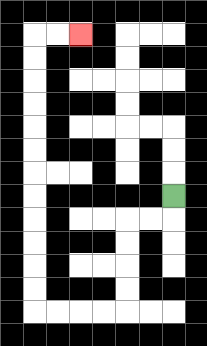{'start': '[7, 8]', 'end': '[3, 1]', 'path_directions': 'D,L,L,D,D,D,D,L,L,L,L,U,U,U,U,U,U,U,U,U,U,U,U,R,R', 'path_coordinates': '[[7, 8], [7, 9], [6, 9], [5, 9], [5, 10], [5, 11], [5, 12], [5, 13], [4, 13], [3, 13], [2, 13], [1, 13], [1, 12], [1, 11], [1, 10], [1, 9], [1, 8], [1, 7], [1, 6], [1, 5], [1, 4], [1, 3], [1, 2], [1, 1], [2, 1], [3, 1]]'}